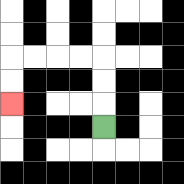{'start': '[4, 5]', 'end': '[0, 4]', 'path_directions': 'U,U,U,L,L,L,L,D,D', 'path_coordinates': '[[4, 5], [4, 4], [4, 3], [4, 2], [3, 2], [2, 2], [1, 2], [0, 2], [0, 3], [0, 4]]'}